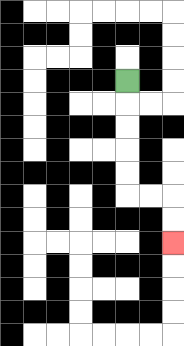{'start': '[5, 3]', 'end': '[7, 10]', 'path_directions': 'D,D,D,D,D,R,R,D,D', 'path_coordinates': '[[5, 3], [5, 4], [5, 5], [5, 6], [5, 7], [5, 8], [6, 8], [7, 8], [7, 9], [7, 10]]'}